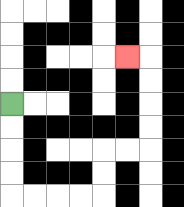{'start': '[0, 4]', 'end': '[5, 2]', 'path_directions': 'D,D,D,D,R,R,R,R,U,U,R,R,U,U,U,U,L', 'path_coordinates': '[[0, 4], [0, 5], [0, 6], [0, 7], [0, 8], [1, 8], [2, 8], [3, 8], [4, 8], [4, 7], [4, 6], [5, 6], [6, 6], [6, 5], [6, 4], [6, 3], [6, 2], [5, 2]]'}